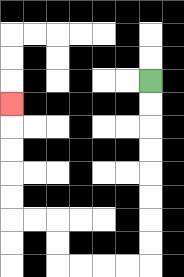{'start': '[6, 3]', 'end': '[0, 4]', 'path_directions': 'D,D,D,D,D,D,D,D,L,L,L,L,U,U,L,L,U,U,U,U,U', 'path_coordinates': '[[6, 3], [6, 4], [6, 5], [6, 6], [6, 7], [6, 8], [6, 9], [6, 10], [6, 11], [5, 11], [4, 11], [3, 11], [2, 11], [2, 10], [2, 9], [1, 9], [0, 9], [0, 8], [0, 7], [0, 6], [0, 5], [0, 4]]'}